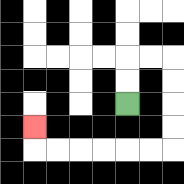{'start': '[5, 4]', 'end': '[1, 5]', 'path_directions': 'U,U,R,R,D,D,D,D,L,L,L,L,L,L,U', 'path_coordinates': '[[5, 4], [5, 3], [5, 2], [6, 2], [7, 2], [7, 3], [7, 4], [7, 5], [7, 6], [6, 6], [5, 6], [4, 6], [3, 6], [2, 6], [1, 6], [1, 5]]'}